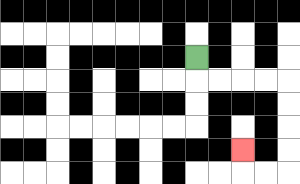{'start': '[8, 2]', 'end': '[10, 6]', 'path_directions': 'D,R,R,R,R,D,D,D,D,L,L,U', 'path_coordinates': '[[8, 2], [8, 3], [9, 3], [10, 3], [11, 3], [12, 3], [12, 4], [12, 5], [12, 6], [12, 7], [11, 7], [10, 7], [10, 6]]'}